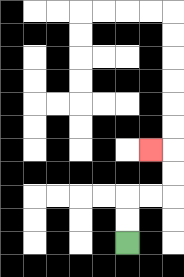{'start': '[5, 10]', 'end': '[6, 6]', 'path_directions': 'U,U,R,R,U,U,L', 'path_coordinates': '[[5, 10], [5, 9], [5, 8], [6, 8], [7, 8], [7, 7], [7, 6], [6, 6]]'}